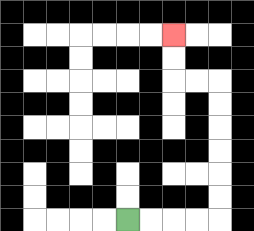{'start': '[5, 9]', 'end': '[7, 1]', 'path_directions': 'R,R,R,R,U,U,U,U,U,U,L,L,U,U', 'path_coordinates': '[[5, 9], [6, 9], [7, 9], [8, 9], [9, 9], [9, 8], [9, 7], [9, 6], [9, 5], [9, 4], [9, 3], [8, 3], [7, 3], [7, 2], [7, 1]]'}